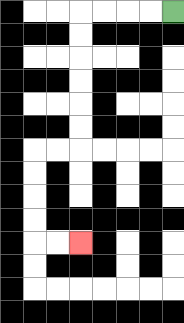{'start': '[7, 0]', 'end': '[3, 10]', 'path_directions': 'L,L,L,L,D,D,D,D,D,D,L,L,D,D,D,D,R,R', 'path_coordinates': '[[7, 0], [6, 0], [5, 0], [4, 0], [3, 0], [3, 1], [3, 2], [3, 3], [3, 4], [3, 5], [3, 6], [2, 6], [1, 6], [1, 7], [1, 8], [1, 9], [1, 10], [2, 10], [3, 10]]'}